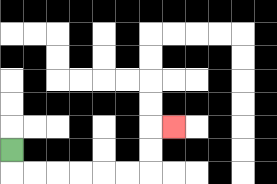{'start': '[0, 6]', 'end': '[7, 5]', 'path_directions': 'D,R,R,R,R,R,R,U,U,R', 'path_coordinates': '[[0, 6], [0, 7], [1, 7], [2, 7], [3, 7], [4, 7], [5, 7], [6, 7], [6, 6], [6, 5], [7, 5]]'}